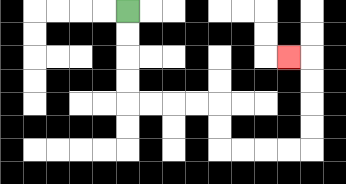{'start': '[5, 0]', 'end': '[12, 2]', 'path_directions': 'D,D,D,D,R,R,R,R,D,D,R,R,R,R,U,U,U,U,L', 'path_coordinates': '[[5, 0], [5, 1], [5, 2], [5, 3], [5, 4], [6, 4], [7, 4], [8, 4], [9, 4], [9, 5], [9, 6], [10, 6], [11, 6], [12, 6], [13, 6], [13, 5], [13, 4], [13, 3], [13, 2], [12, 2]]'}